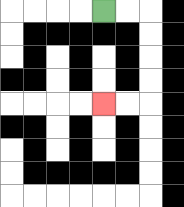{'start': '[4, 0]', 'end': '[4, 4]', 'path_directions': 'R,R,D,D,D,D,L,L', 'path_coordinates': '[[4, 0], [5, 0], [6, 0], [6, 1], [6, 2], [6, 3], [6, 4], [5, 4], [4, 4]]'}